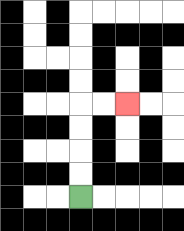{'start': '[3, 8]', 'end': '[5, 4]', 'path_directions': 'U,U,U,U,R,R', 'path_coordinates': '[[3, 8], [3, 7], [3, 6], [3, 5], [3, 4], [4, 4], [5, 4]]'}